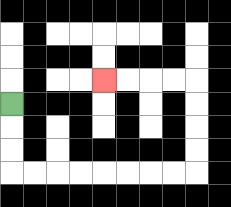{'start': '[0, 4]', 'end': '[4, 3]', 'path_directions': 'D,D,D,R,R,R,R,R,R,R,R,U,U,U,U,L,L,L,L', 'path_coordinates': '[[0, 4], [0, 5], [0, 6], [0, 7], [1, 7], [2, 7], [3, 7], [4, 7], [5, 7], [6, 7], [7, 7], [8, 7], [8, 6], [8, 5], [8, 4], [8, 3], [7, 3], [6, 3], [5, 3], [4, 3]]'}